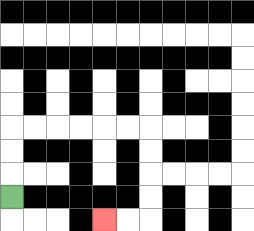{'start': '[0, 8]', 'end': '[4, 9]', 'path_directions': 'U,U,U,R,R,R,R,R,R,D,D,D,D,L,L', 'path_coordinates': '[[0, 8], [0, 7], [0, 6], [0, 5], [1, 5], [2, 5], [3, 5], [4, 5], [5, 5], [6, 5], [6, 6], [6, 7], [6, 8], [6, 9], [5, 9], [4, 9]]'}